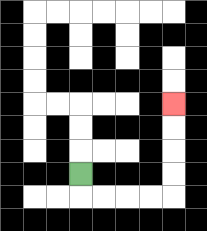{'start': '[3, 7]', 'end': '[7, 4]', 'path_directions': 'D,R,R,R,R,U,U,U,U', 'path_coordinates': '[[3, 7], [3, 8], [4, 8], [5, 8], [6, 8], [7, 8], [7, 7], [7, 6], [7, 5], [7, 4]]'}